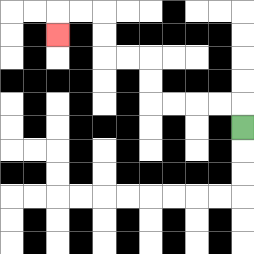{'start': '[10, 5]', 'end': '[2, 1]', 'path_directions': 'U,L,L,L,L,U,U,L,L,U,U,L,L,D', 'path_coordinates': '[[10, 5], [10, 4], [9, 4], [8, 4], [7, 4], [6, 4], [6, 3], [6, 2], [5, 2], [4, 2], [4, 1], [4, 0], [3, 0], [2, 0], [2, 1]]'}